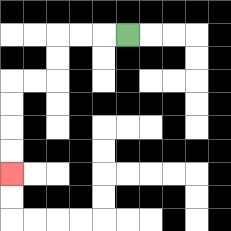{'start': '[5, 1]', 'end': '[0, 7]', 'path_directions': 'L,L,L,D,D,L,L,D,D,D,D', 'path_coordinates': '[[5, 1], [4, 1], [3, 1], [2, 1], [2, 2], [2, 3], [1, 3], [0, 3], [0, 4], [0, 5], [0, 6], [0, 7]]'}